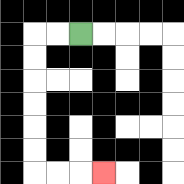{'start': '[3, 1]', 'end': '[4, 7]', 'path_directions': 'L,L,D,D,D,D,D,D,R,R,R', 'path_coordinates': '[[3, 1], [2, 1], [1, 1], [1, 2], [1, 3], [1, 4], [1, 5], [1, 6], [1, 7], [2, 7], [3, 7], [4, 7]]'}